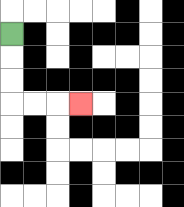{'start': '[0, 1]', 'end': '[3, 4]', 'path_directions': 'D,D,D,R,R,R', 'path_coordinates': '[[0, 1], [0, 2], [0, 3], [0, 4], [1, 4], [2, 4], [3, 4]]'}